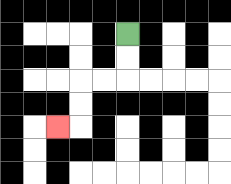{'start': '[5, 1]', 'end': '[2, 5]', 'path_directions': 'D,D,L,L,D,D,L', 'path_coordinates': '[[5, 1], [5, 2], [5, 3], [4, 3], [3, 3], [3, 4], [3, 5], [2, 5]]'}